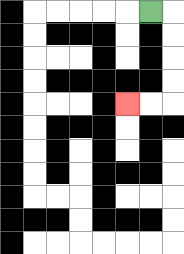{'start': '[6, 0]', 'end': '[5, 4]', 'path_directions': 'R,D,D,D,D,L,L', 'path_coordinates': '[[6, 0], [7, 0], [7, 1], [7, 2], [7, 3], [7, 4], [6, 4], [5, 4]]'}